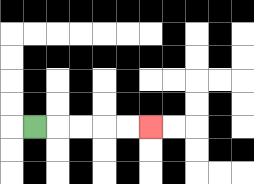{'start': '[1, 5]', 'end': '[6, 5]', 'path_directions': 'R,R,R,R,R', 'path_coordinates': '[[1, 5], [2, 5], [3, 5], [4, 5], [5, 5], [6, 5]]'}